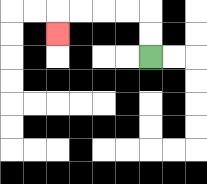{'start': '[6, 2]', 'end': '[2, 1]', 'path_directions': 'U,U,L,L,L,L,D', 'path_coordinates': '[[6, 2], [6, 1], [6, 0], [5, 0], [4, 0], [3, 0], [2, 0], [2, 1]]'}